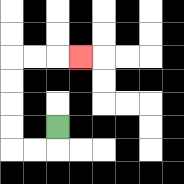{'start': '[2, 5]', 'end': '[3, 2]', 'path_directions': 'D,L,L,U,U,U,U,R,R,R', 'path_coordinates': '[[2, 5], [2, 6], [1, 6], [0, 6], [0, 5], [0, 4], [0, 3], [0, 2], [1, 2], [2, 2], [3, 2]]'}